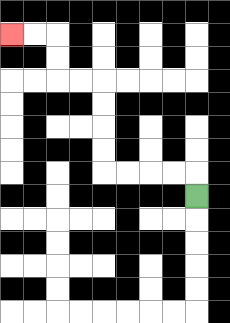{'start': '[8, 8]', 'end': '[0, 1]', 'path_directions': 'U,L,L,L,L,U,U,U,U,L,L,U,U,L,L', 'path_coordinates': '[[8, 8], [8, 7], [7, 7], [6, 7], [5, 7], [4, 7], [4, 6], [4, 5], [4, 4], [4, 3], [3, 3], [2, 3], [2, 2], [2, 1], [1, 1], [0, 1]]'}